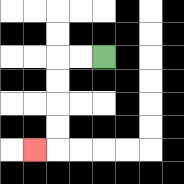{'start': '[4, 2]', 'end': '[1, 6]', 'path_directions': 'L,L,D,D,D,D,L', 'path_coordinates': '[[4, 2], [3, 2], [2, 2], [2, 3], [2, 4], [2, 5], [2, 6], [1, 6]]'}